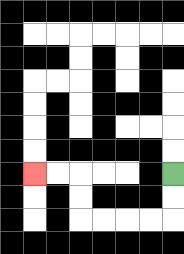{'start': '[7, 7]', 'end': '[1, 7]', 'path_directions': 'D,D,L,L,L,L,U,U,L,L', 'path_coordinates': '[[7, 7], [7, 8], [7, 9], [6, 9], [5, 9], [4, 9], [3, 9], [3, 8], [3, 7], [2, 7], [1, 7]]'}